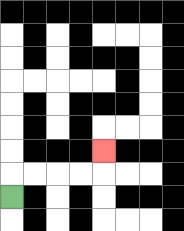{'start': '[0, 8]', 'end': '[4, 6]', 'path_directions': 'U,R,R,R,R,U', 'path_coordinates': '[[0, 8], [0, 7], [1, 7], [2, 7], [3, 7], [4, 7], [4, 6]]'}